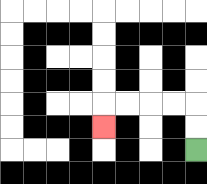{'start': '[8, 6]', 'end': '[4, 5]', 'path_directions': 'U,U,L,L,L,L,D', 'path_coordinates': '[[8, 6], [8, 5], [8, 4], [7, 4], [6, 4], [5, 4], [4, 4], [4, 5]]'}